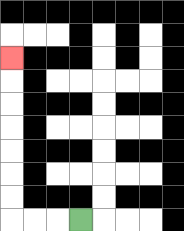{'start': '[3, 9]', 'end': '[0, 2]', 'path_directions': 'L,L,L,U,U,U,U,U,U,U', 'path_coordinates': '[[3, 9], [2, 9], [1, 9], [0, 9], [0, 8], [0, 7], [0, 6], [0, 5], [0, 4], [0, 3], [0, 2]]'}